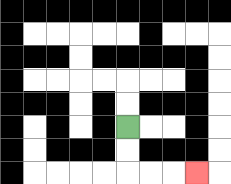{'start': '[5, 5]', 'end': '[8, 7]', 'path_directions': 'D,D,R,R,R', 'path_coordinates': '[[5, 5], [5, 6], [5, 7], [6, 7], [7, 7], [8, 7]]'}